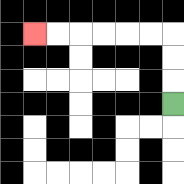{'start': '[7, 4]', 'end': '[1, 1]', 'path_directions': 'U,U,U,L,L,L,L,L,L', 'path_coordinates': '[[7, 4], [7, 3], [7, 2], [7, 1], [6, 1], [5, 1], [4, 1], [3, 1], [2, 1], [1, 1]]'}